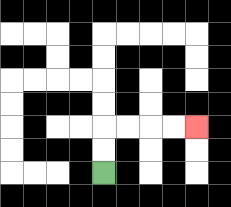{'start': '[4, 7]', 'end': '[8, 5]', 'path_directions': 'U,U,R,R,R,R', 'path_coordinates': '[[4, 7], [4, 6], [4, 5], [5, 5], [6, 5], [7, 5], [8, 5]]'}